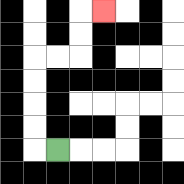{'start': '[2, 6]', 'end': '[4, 0]', 'path_directions': 'L,U,U,U,U,R,R,U,U,R', 'path_coordinates': '[[2, 6], [1, 6], [1, 5], [1, 4], [1, 3], [1, 2], [2, 2], [3, 2], [3, 1], [3, 0], [4, 0]]'}